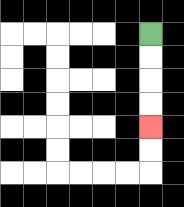{'start': '[6, 1]', 'end': '[6, 5]', 'path_directions': 'D,D,D,D', 'path_coordinates': '[[6, 1], [6, 2], [6, 3], [6, 4], [6, 5]]'}